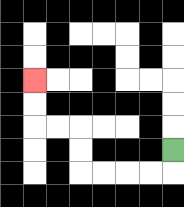{'start': '[7, 6]', 'end': '[1, 3]', 'path_directions': 'D,L,L,L,L,U,U,L,L,U,U', 'path_coordinates': '[[7, 6], [7, 7], [6, 7], [5, 7], [4, 7], [3, 7], [3, 6], [3, 5], [2, 5], [1, 5], [1, 4], [1, 3]]'}